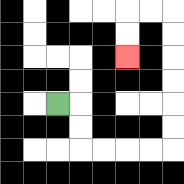{'start': '[2, 4]', 'end': '[5, 2]', 'path_directions': 'R,D,D,R,R,R,R,U,U,U,U,U,U,L,L,D,D', 'path_coordinates': '[[2, 4], [3, 4], [3, 5], [3, 6], [4, 6], [5, 6], [6, 6], [7, 6], [7, 5], [7, 4], [7, 3], [7, 2], [7, 1], [7, 0], [6, 0], [5, 0], [5, 1], [5, 2]]'}